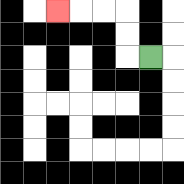{'start': '[6, 2]', 'end': '[2, 0]', 'path_directions': 'L,U,U,L,L,L', 'path_coordinates': '[[6, 2], [5, 2], [5, 1], [5, 0], [4, 0], [3, 0], [2, 0]]'}